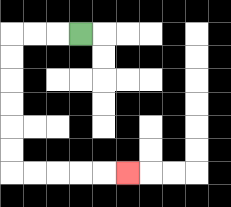{'start': '[3, 1]', 'end': '[5, 7]', 'path_directions': 'L,L,L,D,D,D,D,D,D,R,R,R,R,R', 'path_coordinates': '[[3, 1], [2, 1], [1, 1], [0, 1], [0, 2], [0, 3], [0, 4], [0, 5], [0, 6], [0, 7], [1, 7], [2, 7], [3, 7], [4, 7], [5, 7]]'}